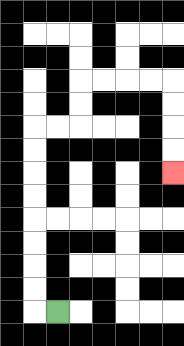{'start': '[2, 13]', 'end': '[7, 7]', 'path_directions': 'L,U,U,U,U,U,U,U,U,R,R,U,U,R,R,R,R,D,D,D,D', 'path_coordinates': '[[2, 13], [1, 13], [1, 12], [1, 11], [1, 10], [1, 9], [1, 8], [1, 7], [1, 6], [1, 5], [2, 5], [3, 5], [3, 4], [3, 3], [4, 3], [5, 3], [6, 3], [7, 3], [7, 4], [7, 5], [7, 6], [7, 7]]'}